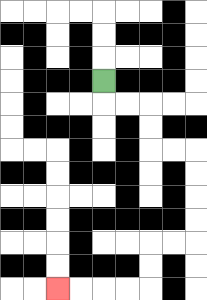{'start': '[4, 3]', 'end': '[2, 12]', 'path_directions': 'D,R,R,D,D,R,R,D,D,D,D,L,L,D,D,L,L,L,L', 'path_coordinates': '[[4, 3], [4, 4], [5, 4], [6, 4], [6, 5], [6, 6], [7, 6], [8, 6], [8, 7], [8, 8], [8, 9], [8, 10], [7, 10], [6, 10], [6, 11], [6, 12], [5, 12], [4, 12], [3, 12], [2, 12]]'}